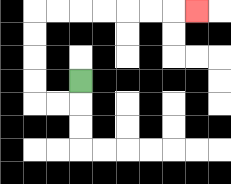{'start': '[3, 3]', 'end': '[8, 0]', 'path_directions': 'D,L,L,U,U,U,U,R,R,R,R,R,R,R', 'path_coordinates': '[[3, 3], [3, 4], [2, 4], [1, 4], [1, 3], [1, 2], [1, 1], [1, 0], [2, 0], [3, 0], [4, 0], [5, 0], [6, 0], [7, 0], [8, 0]]'}